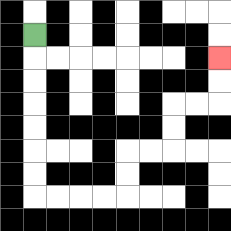{'start': '[1, 1]', 'end': '[9, 2]', 'path_directions': 'D,D,D,D,D,D,D,R,R,R,R,U,U,R,R,U,U,R,R,U,U', 'path_coordinates': '[[1, 1], [1, 2], [1, 3], [1, 4], [1, 5], [1, 6], [1, 7], [1, 8], [2, 8], [3, 8], [4, 8], [5, 8], [5, 7], [5, 6], [6, 6], [7, 6], [7, 5], [7, 4], [8, 4], [9, 4], [9, 3], [9, 2]]'}